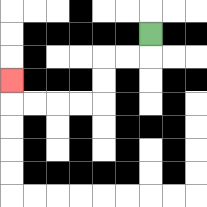{'start': '[6, 1]', 'end': '[0, 3]', 'path_directions': 'D,L,L,D,D,L,L,L,L,U', 'path_coordinates': '[[6, 1], [6, 2], [5, 2], [4, 2], [4, 3], [4, 4], [3, 4], [2, 4], [1, 4], [0, 4], [0, 3]]'}